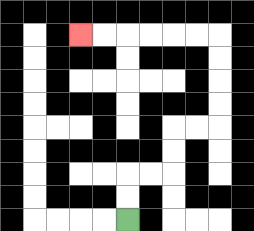{'start': '[5, 9]', 'end': '[3, 1]', 'path_directions': 'U,U,R,R,U,U,R,R,U,U,U,U,L,L,L,L,L,L', 'path_coordinates': '[[5, 9], [5, 8], [5, 7], [6, 7], [7, 7], [7, 6], [7, 5], [8, 5], [9, 5], [9, 4], [9, 3], [9, 2], [9, 1], [8, 1], [7, 1], [6, 1], [5, 1], [4, 1], [3, 1]]'}